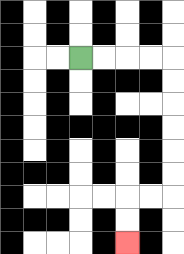{'start': '[3, 2]', 'end': '[5, 10]', 'path_directions': 'R,R,R,R,D,D,D,D,D,D,L,L,D,D', 'path_coordinates': '[[3, 2], [4, 2], [5, 2], [6, 2], [7, 2], [7, 3], [7, 4], [7, 5], [7, 6], [7, 7], [7, 8], [6, 8], [5, 8], [5, 9], [5, 10]]'}